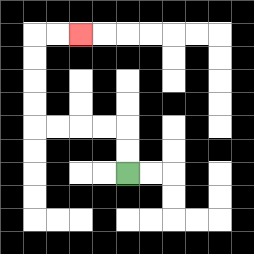{'start': '[5, 7]', 'end': '[3, 1]', 'path_directions': 'U,U,L,L,L,L,U,U,U,U,R,R', 'path_coordinates': '[[5, 7], [5, 6], [5, 5], [4, 5], [3, 5], [2, 5], [1, 5], [1, 4], [1, 3], [1, 2], [1, 1], [2, 1], [3, 1]]'}